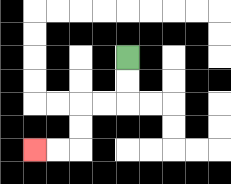{'start': '[5, 2]', 'end': '[1, 6]', 'path_directions': 'D,D,L,L,D,D,L,L', 'path_coordinates': '[[5, 2], [5, 3], [5, 4], [4, 4], [3, 4], [3, 5], [3, 6], [2, 6], [1, 6]]'}